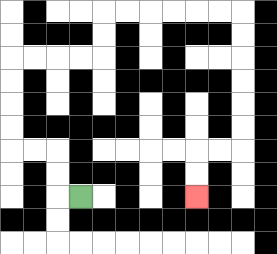{'start': '[3, 8]', 'end': '[8, 8]', 'path_directions': 'L,U,U,L,L,U,U,U,U,R,R,R,R,U,U,R,R,R,R,R,R,D,D,D,D,D,D,L,L,D,D', 'path_coordinates': '[[3, 8], [2, 8], [2, 7], [2, 6], [1, 6], [0, 6], [0, 5], [0, 4], [0, 3], [0, 2], [1, 2], [2, 2], [3, 2], [4, 2], [4, 1], [4, 0], [5, 0], [6, 0], [7, 0], [8, 0], [9, 0], [10, 0], [10, 1], [10, 2], [10, 3], [10, 4], [10, 5], [10, 6], [9, 6], [8, 6], [8, 7], [8, 8]]'}